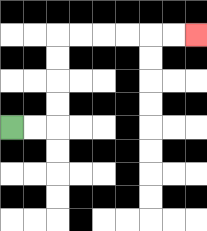{'start': '[0, 5]', 'end': '[8, 1]', 'path_directions': 'R,R,U,U,U,U,R,R,R,R,R,R', 'path_coordinates': '[[0, 5], [1, 5], [2, 5], [2, 4], [2, 3], [2, 2], [2, 1], [3, 1], [4, 1], [5, 1], [6, 1], [7, 1], [8, 1]]'}